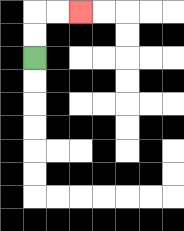{'start': '[1, 2]', 'end': '[3, 0]', 'path_directions': 'U,U,R,R', 'path_coordinates': '[[1, 2], [1, 1], [1, 0], [2, 0], [3, 0]]'}